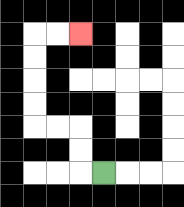{'start': '[4, 7]', 'end': '[3, 1]', 'path_directions': 'L,U,U,L,L,U,U,U,U,R,R', 'path_coordinates': '[[4, 7], [3, 7], [3, 6], [3, 5], [2, 5], [1, 5], [1, 4], [1, 3], [1, 2], [1, 1], [2, 1], [3, 1]]'}